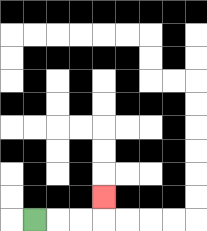{'start': '[1, 9]', 'end': '[4, 8]', 'path_directions': 'R,R,R,U', 'path_coordinates': '[[1, 9], [2, 9], [3, 9], [4, 9], [4, 8]]'}